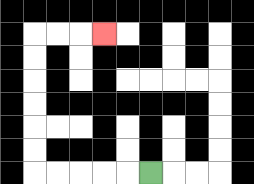{'start': '[6, 7]', 'end': '[4, 1]', 'path_directions': 'L,L,L,L,L,U,U,U,U,U,U,R,R,R', 'path_coordinates': '[[6, 7], [5, 7], [4, 7], [3, 7], [2, 7], [1, 7], [1, 6], [1, 5], [1, 4], [1, 3], [1, 2], [1, 1], [2, 1], [3, 1], [4, 1]]'}